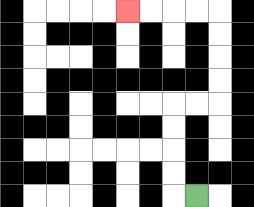{'start': '[8, 8]', 'end': '[5, 0]', 'path_directions': 'L,U,U,U,U,R,R,U,U,U,U,L,L,L,L', 'path_coordinates': '[[8, 8], [7, 8], [7, 7], [7, 6], [7, 5], [7, 4], [8, 4], [9, 4], [9, 3], [9, 2], [9, 1], [9, 0], [8, 0], [7, 0], [6, 0], [5, 0]]'}